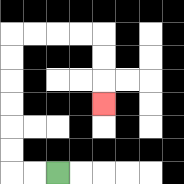{'start': '[2, 7]', 'end': '[4, 4]', 'path_directions': 'L,L,U,U,U,U,U,U,R,R,R,R,D,D,D', 'path_coordinates': '[[2, 7], [1, 7], [0, 7], [0, 6], [0, 5], [0, 4], [0, 3], [0, 2], [0, 1], [1, 1], [2, 1], [3, 1], [4, 1], [4, 2], [4, 3], [4, 4]]'}